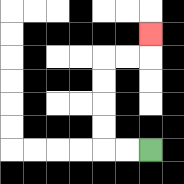{'start': '[6, 6]', 'end': '[6, 1]', 'path_directions': 'L,L,U,U,U,U,R,R,U', 'path_coordinates': '[[6, 6], [5, 6], [4, 6], [4, 5], [4, 4], [4, 3], [4, 2], [5, 2], [6, 2], [6, 1]]'}